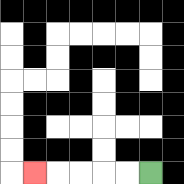{'start': '[6, 7]', 'end': '[1, 7]', 'path_directions': 'L,L,L,L,L', 'path_coordinates': '[[6, 7], [5, 7], [4, 7], [3, 7], [2, 7], [1, 7]]'}